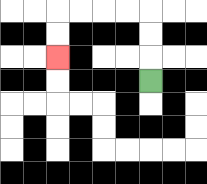{'start': '[6, 3]', 'end': '[2, 2]', 'path_directions': 'U,U,U,L,L,L,L,D,D', 'path_coordinates': '[[6, 3], [6, 2], [6, 1], [6, 0], [5, 0], [4, 0], [3, 0], [2, 0], [2, 1], [2, 2]]'}